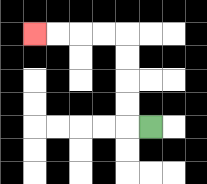{'start': '[6, 5]', 'end': '[1, 1]', 'path_directions': 'L,U,U,U,U,L,L,L,L', 'path_coordinates': '[[6, 5], [5, 5], [5, 4], [5, 3], [5, 2], [5, 1], [4, 1], [3, 1], [2, 1], [1, 1]]'}